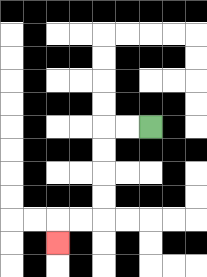{'start': '[6, 5]', 'end': '[2, 10]', 'path_directions': 'L,L,D,D,D,D,L,L,D', 'path_coordinates': '[[6, 5], [5, 5], [4, 5], [4, 6], [4, 7], [4, 8], [4, 9], [3, 9], [2, 9], [2, 10]]'}